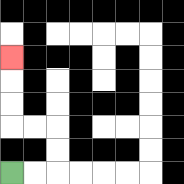{'start': '[0, 7]', 'end': '[0, 2]', 'path_directions': 'R,R,U,U,L,L,U,U,U', 'path_coordinates': '[[0, 7], [1, 7], [2, 7], [2, 6], [2, 5], [1, 5], [0, 5], [0, 4], [0, 3], [0, 2]]'}